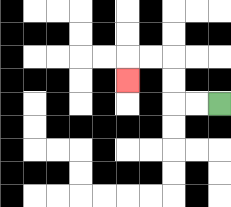{'start': '[9, 4]', 'end': '[5, 3]', 'path_directions': 'L,L,U,U,L,L,D', 'path_coordinates': '[[9, 4], [8, 4], [7, 4], [7, 3], [7, 2], [6, 2], [5, 2], [5, 3]]'}